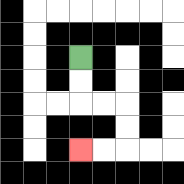{'start': '[3, 2]', 'end': '[3, 6]', 'path_directions': 'D,D,R,R,D,D,L,L', 'path_coordinates': '[[3, 2], [3, 3], [3, 4], [4, 4], [5, 4], [5, 5], [5, 6], [4, 6], [3, 6]]'}